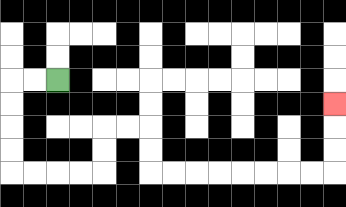{'start': '[2, 3]', 'end': '[14, 4]', 'path_directions': 'L,L,D,D,D,D,R,R,R,R,U,U,R,R,D,D,R,R,R,R,R,R,R,R,U,U,U', 'path_coordinates': '[[2, 3], [1, 3], [0, 3], [0, 4], [0, 5], [0, 6], [0, 7], [1, 7], [2, 7], [3, 7], [4, 7], [4, 6], [4, 5], [5, 5], [6, 5], [6, 6], [6, 7], [7, 7], [8, 7], [9, 7], [10, 7], [11, 7], [12, 7], [13, 7], [14, 7], [14, 6], [14, 5], [14, 4]]'}